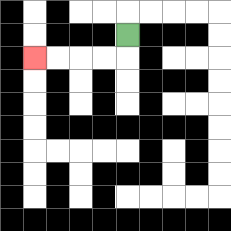{'start': '[5, 1]', 'end': '[1, 2]', 'path_directions': 'D,L,L,L,L', 'path_coordinates': '[[5, 1], [5, 2], [4, 2], [3, 2], [2, 2], [1, 2]]'}